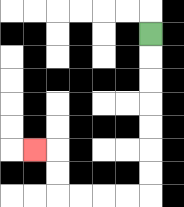{'start': '[6, 1]', 'end': '[1, 6]', 'path_directions': 'D,D,D,D,D,D,D,L,L,L,L,U,U,L', 'path_coordinates': '[[6, 1], [6, 2], [6, 3], [6, 4], [6, 5], [6, 6], [6, 7], [6, 8], [5, 8], [4, 8], [3, 8], [2, 8], [2, 7], [2, 6], [1, 6]]'}